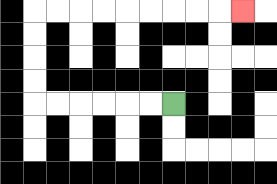{'start': '[7, 4]', 'end': '[10, 0]', 'path_directions': 'L,L,L,L,L,L,U,U,U,U,R,R,R,R,R,R,R,R,R', 'path_coordinates': '[[7, 4], [6, 4], [5, 4], [4, 4], [3, 4], [2, 4], [1, 4], [1, 3], [1, 2], [1, 1], [1, 0], [2, 0], [3, 0], [4, 0], [5, 0], [6, 0], [7, 0], [8, 0], [9, 0], [10, 0]]'}